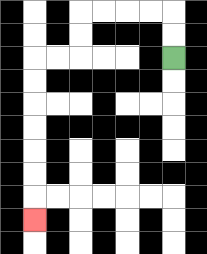{'start': '[7, 2]', 'end': '[1, 9]', 'path_directions': 'U,U,L,L,L,L,D,D,L,L,D,D,D,D,D,D,D', 'path_coordinates': '[[7, 2], [7, 1], [7, 0], [6, 0], [5, 0], [4, 0], [3, 0], [3, 1], [3, 2], [2, 2], [1, 2], [1, 3], [1, 4], [1, 5], [1, 6], [1, 7], [1, 8], [1, 9]]'}